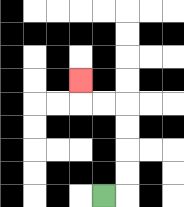{'start': '[4, 8]', 'end': '[3, 3]', 'path_directions': 'R,U,U,U,U,L,L,U', 'path_coordinates': '[[4, 8], [5, 8], [5, 7], [5, 6], [5, 5], [5, 4], [4, 4], [3, 4], [3, 3]]'}